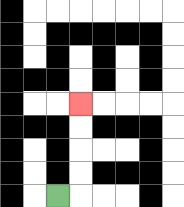{'start': '[2, 8]', 'end': '[3, 4]', 'path_directions': 'R,U,U,U,U', 'path_coordinates': '[[2, 8], [3, 8], [3, 7], [3, 6], [3, 5], [3, 4]]'}